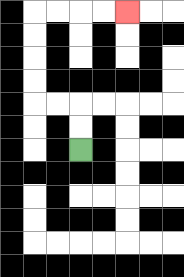{'start': '[3, 6]', 'end': '[5, 0]', 'path_directions': 'U,U,L,L,U,U,U,U,R,R,R,R', 'path_coordinates': '[[3, 6], [3, 5], [3, 4], [2, 4], [1, 4], [1, 3], [1, 2], [1, 1], [1, 0], [2, 0], [3, 0], [4, 0], [5, 0]]'}